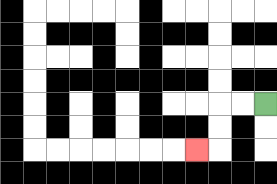{'start': '[11, 4]', 'end': '[8, 6]', 'path_directions': 'L,L,D,D,L', 'path_coordinates': '[[11, 4], [10, 4], [9, 4], [9, 5], [9, 6], [8, 6]]'}